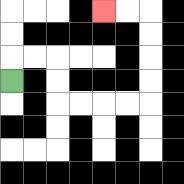{'start': '[0, 3]', 'end': '[4, 0]', 'path_directions': 'U,R,R,D,D,R,R,R,R,U,U,U,U,L,L', 'path_coordinates': '[[0, 3], [0, 2], [1, 2], [2, 2], [2, 3], [2, 4], [3, 4], [4, 4], [5, 4], [6, 4], [6, 3], [6, 2], [6, 1], [6, 0], [5, 0], [4, 0]]'}